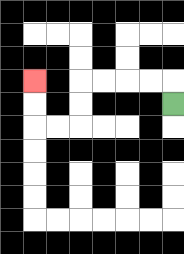{'start': '[7, 4]', 'end': '[1, 3]', 'path_directions': 'U,L,L,L,L,D,D,L,L,U,U', 'path_coordinates': '[[7, 4], [7, 3], [6, 3], [5, 3], [4, 3], [3, 3], [3, 4], [3, 5], [2, 5], [1, 5], [1, 4], [1, 3]]'}